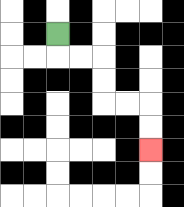{'start': '[2, 1]', 'end': '[6, 6]', 'path_directions': 'D,R,R,D,D,R,R,D,D', 'path_coordinates': '[[2, 1], [2, 2], [3, 2], [4, 2], [4, 3], [4, 4], [5, 4], [6, 4], [6, 5], [6, 6]]'}